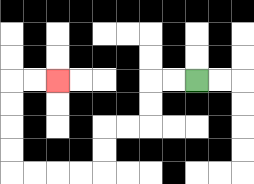{'start': '[8, 3]', 'end': '[2, 3]', 'path_directions': 'L,L,D,D,L,L,D,D,L,L,L,L,U,U,U,U,R,R', 'path_coordinates': '[[8, 3], [7, 3], [6, 3], [6, 4], [6, 5], [5, 5], [4, 5], [4, 6], [4, 7], [3, 7], [2, 7], [1, 7], [0, 7], [0, 6], [0, 5], [0, 4], [0, 3], [1, 3], [2, 3]]'}